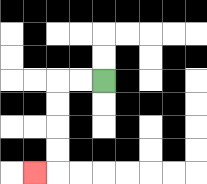{'start': '[4, 3]', 'end': '[1, 7]', 'path_directions': 'L,L,D,D,D,D,L', 'path_coordinates': '[[4, 3], [3, 3], [2, 3], [2, 4], [2, 5], [2, 6], [2, 7], [1, 7]]'}